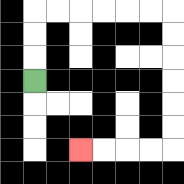{'start': '[1, 3]', 'end': '[3, 6]', 'path_directions': 'U,U,U,R,R,R,R,R,R,D,D,D,D,D,D,L,L,L,L', 'path_coordinates': '[[1, 3], [1, 2], [1, 1], [1, 0], [2, 0], [3, 0], [4, 0], [5, 0], [6, 0], [7, 0], [7, 1], [7, 2], [7, 3], [7, 4], [7, 5], [7, 6], [6, 6], [5, 6], [4, 6], [3, 6]]'}